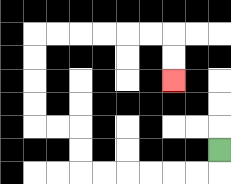{'start': '[9, 6]', 'end': '[7, 3]', 'path_directions': 'D,L,L,L,L,L,L,U,U,L,L,U,U,U,U,R,R,R,R,R,R,D,D', 'path_coordinates': '[[9, 6], [9, 7], [8, 7], [7, 7], [6, 7], [5, 7], [4, 7], [3, 7], [3, 6], [3, 5], [2, 5], [1, 5], [1, 4], [1, 3], [1, 2], [1, 1], [2, 1], [3, 1], [4, 1], [5, 1], [6, 1], [7, 1], [7, 2], [7, 3]]'}